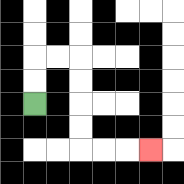{'start': '[1, 4]', 'end': '[6, 6]', 'path_directions': 'U,U,R,R,D,D,D,D,R,R,R', 'path_coordinates': '[[1, 4], [1, 3], [1, 2], [2, 2], [3, 2], [3, 3], [3, 4], [3, 5], [3, 6], [4, 6], [5, 6], [6, 6]]'}